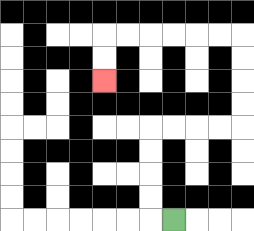{'start': '[7, 9]', 'end': '[4, 3]', 'path_directions': 'L,U,U,U,U,R,R,R,R,U,U,U,U,L,L,L,L,L,L,D,D', 'path_coordinates': '[[7, 9], [6, 9], [6, 8], [6, 7], [6, 6], [6, 5], [7, 5], [8, 5], [9, 5], [10, 5], [10, 4], [10, 3], [10, 2], [10, 1], [9, 1], [8, 1], [7, 1], [6, 1], [5, 1], [4, 1], [4, 2], [4, 3]]'}